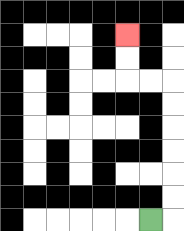{'start': '[6, 9]', 'end': '[5, 1]', 'path_directions': 'R,U,U,U,U,U,U,L,L,U,U', 'path_coordinates': '[[6, 9], [7, 9], [7, 8], [7, 7], [7, 6], [7, 5], [7, 4], [7, 3], [6, 3], [5, 3], [5, 2], [5, 1]]'}